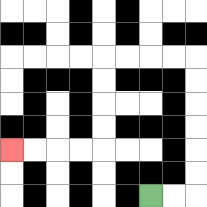{'start': '[6, 8]', 'end': '[0, 6]', 'path_directions': 'R,R,U,U,U,U,U,U,L,L,L,L,D,D,D,D,L,L,L,L', 'path_coordinates': '[[6, 8], [7, 8], [8, 8], [8, 7], [8, 6], [8, 5], [8, 4], [8, 3], [8, 2], [7, 2], [6, 2], [5, 2], [4, 2], [4, 3], [4, 4], [4, 5], [4, 6], [3, 6], [2, 6], [1, 6], [0, 6]]'}